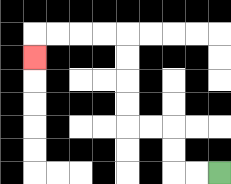{'start': '[9, 7]', 'end': '[1, 2]', 'path_directions': 'L,L,U,U,L,L,U,U,U,U,L,L,L,L,D', 'path_coordinates': '[[9, 7], [8, 7], [7, 7], [7, 6], [7, 5], [6, 5], [5, 5], [5, 4], [5, 3], [5, 2], [5, 1], [4, 1], [3, 1], [2, 1], [1, 1], [1, 2]]'}